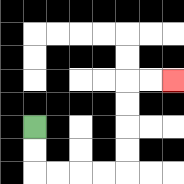{'start': '[1, 5]', 'end': '[7, 3]', 'path_directions': 'D,D,R,R,R,R,U,U,U,U,R,R', 'path_coordinates': '[[1, 5], [1, 6], [1, 7], [2, 7], [3, 7], [4, 7], [5, 7], [5, 6], [5, 5], [5, 4], [5, 3], [6, 3], [7, 3]]'}